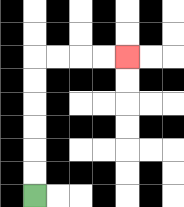{'start': '[1, 8]', 'end': '[5, 2]', 'path_directions': 'U,U,U,U,U,U,R,R,R,R', 'path_coordinates': '[[1, 8], [1, 7], [1, 6], [1, 5], [1, 4], [1, 3], [1, 2], [2, 2], [3, 2], [4, 2], [5, 2]]'}